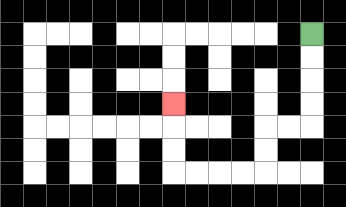{'start': '[13, 1]', 'end': '[7, 4]', 'path_directions': 'D,D,D,D,L,L,D,D,L,L,L,L,U,U,U', 'path_coordinates': '[[13, 1], [13, 2], [13, 3], [13, 4], [13, 5], [12, 5], [11, 5], [11, 6], [11, 7], [10, 7], [9, 7], [8, 7], [7, 7], [7, 6], [7, 5], [7, 4]]'}